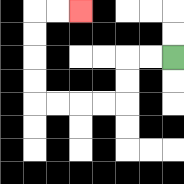{'start': '[7, 2]', 'end': '[3, 0]', 'path_directions': 'L,L,D,D,L,L,L,L,U,U,U,U,R,R', 'path_coordinates': '[[7, 2], [6, 2], [5, 2], [5, 3], [5, 4], [4, 4], [3, 4], [2, 4], [1, 4], [1, 3], [1, 2], [1, 1], [1, 0], [2, 0], [3, 0]]'}